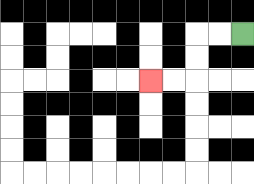{'start': '[10, 1]', 'end': '[6, 3]', 'path_directions': 'L,L,D,D,L,L', 'path_coordinates': '[[10, 1], [9, 1], [8, 1], [8, 2], [8, 3], [7, 3], [6, 3]]'}